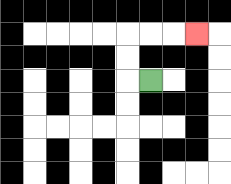{'start': '[6, 3]', 'end': '[8, 1]', 'path_directions': 'L,U,U,R,R,R', 'path_coordinates': '[[6, 3], [5, 3], [5, 2], [5, 1], [6, 1], [7, 1], [8, 1]]'}